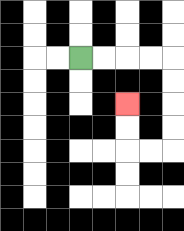{'start': '[3, 2]', 'end': '[5, 4]', 'path_directions': 'R,R,R,R,D,D,D,D,L,L,U,U', 'path_coordinates': '[[3, 2], [4, 2], [5, 2], [6, 2], [7, 2], [7, 3], [7, 4], [7, 5], [7, 6], [6, 6], [5, 6], [5, 5], [5, 4]]'}